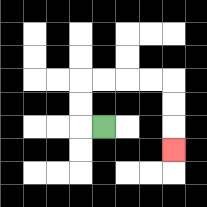{'start': '[4, 5]', 'end': '[7, 6]', 'path_directions': 'L,U,U,R,R,R,R,D,D,D', 'path_coordinates': '[[4, 5], [3, 5], [3, 4], [3, 3], [4, 3], [5, 3], [6, 3], [7, 3], [7, 4], [7, 5], [7, 6]]'}